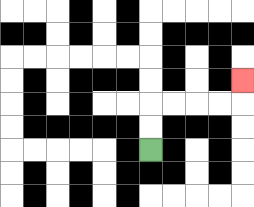{'start': '[6, 6]', 'end': '[10, 3]', 'path_directions': 'U,U,R,R,R,R,U', 'path_coordinates': '[[6, 6], [6, 5], [6, 4], [7, 4], [8, 4], [9, 4], [10, 4], [10, 3]]'}